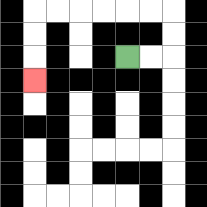{'start': '[5, 2]', 'end': '[1, 3]', 'path_directions': 'R,R,U,U,L,L,L,L,L,L,D,D,D', 'path_coordinates': '[[5, 2], [6, 2], [7, 2], [7, 1], [7, 0], [6, 0], [5, 0], [4, 0], [3, 0], [2, 0], [1, 0], [1, 1], [1, 2], [1, 3]]'}